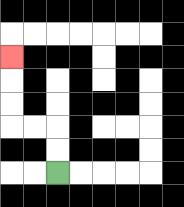{'start': '[2, 7]', 'end': '[0, 2]', 'path_directions': 'U,U,L,L,U,U,U', 'path_coordinates': '[[2, 7], [2, 6], [2, 5], [1, 5], [0, 5], [0, 4], [0, 3], [0, 2]]'}